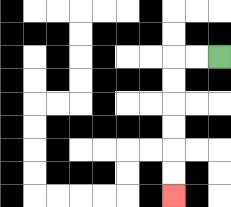{'start': '[9, 2]', 'end': '[7, 8]', 'path_directions': 'L,L,D,D,D,D,D,D', 'path_coordinates': '[[9, 2], [8, 2], [7, 2], [7, 3], [7, 4], [7, 5], [7, 6], [7, 7], [7, 8]]'}